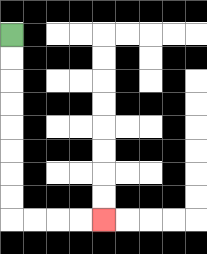{'start': '[0, 1]', 'end': '[4, 9]', 'path_directions': 'D,D,D,D,D,D,D,D,R,R,R,R', 'path_coordinates': '[[0, 1], [0, 2], [0, 3], [0, 4], [0, 5], [0, 6], [0, 7], [0, 8], [0, 9], [1, 9], [2, 9], [3, 9], [4, 9]]'}